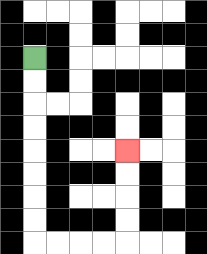{'start': '[1, 2]', 'end': '[5, 6]', 'path_directions': 'D,D,D,D,D,D,D,D,R,R,R,R,U,U,U,U', 'path_coordinates': '[[1, 2], [1, 3], [1, 4], [1, 5], [1, 6], [1, 7], [1, 8], [1, 9], [1, 10], [2, 10], [3, 10], [4, 10], [5, 10], [5, 9], [5, 8], [5, 7], [5, 6]]'}